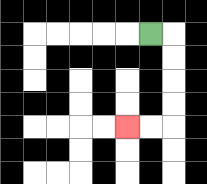{'start': '[6, 1]', 'end': '[5, 5]', 'path_directions': 'R,D,D,D,D,L,L', 'path_coordinates': '[[6, 1], [7, 1], [7, 2], [7, 3], [7, 4], [7, 5], [6, 5], [5, 5]]'}